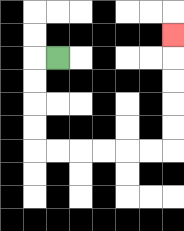{'start': '[2, 2]', 'end': '[7, 1]', 'path_directions': 'L,D,D,D,D,R,R,R,R,R,R,U,U,U,U,U', 'path_coordinates': '[[2, 2], [1, 2], [1, 3], [1, 4], [1, 5], [1, 6], [2, 6], [3, 6], [4, 6], [5, 6], [6, 6], [7, 6], [7, 5], [7, 4], [7, 3], [7, 2], [7, 1]]'}